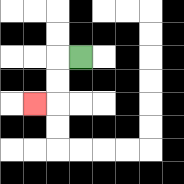{'start': '[3, 2]', 'end': '[1, 4]', 'path_directions': 'L,D,D,L', 'path_coordinates': '[[3, 2], [2, 2], [2, 3], [2, 4], [1, 4]]'}